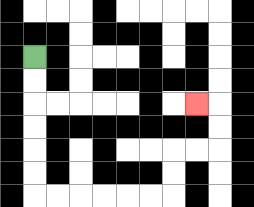{'start': '[1, 2]', 'end': '[8, 4]', 'path_directions': 'D,D,D,D,D,D,R,R,R,R,R,R,U,U,R,R,U,U,L', 'path_coordinates': '[[1, 2], [1, 3], [1, 4], [1, 5], [1, 6], [1, 7], [1, 8], [2, 8], [3, 8], [4, 8], [5, 8], [6, 8], [7, 8], [7, 7], [7, 6], [8, 6], [9, 6], [9, 5], [9, 4], [8, 4]]'}